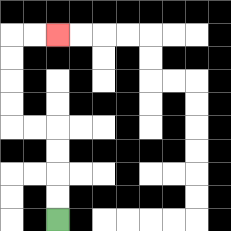{'start': '[2, 9]', 'end': '[2, 1]', 'path_directions': 'U,U,U,U,L,L,U,U,U,U,R,R', 'path_coordinates': '[[2, 9], [2, 8], [2, 7], [2, 6], [2, 5], [1, 5], [0, 5], [0, 4], [0, 3], [0, 2], [0, 1], [1, 1], [2, 1]]'}